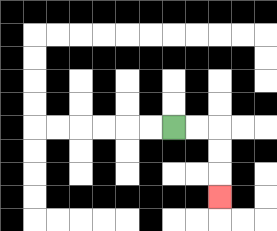{'start': '[7, 5]', 'end': '[9, 8]', 'path_directions': 'R,R,D,D,D', 'path_coordinates': '[[7, 5], [8, 5], [9, 5], [9, 6], [9, 7], [9, 8]]'}